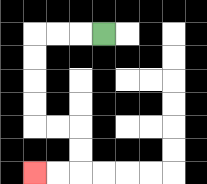{'start': '[4, 1]', 'end': '[1, 7]', 'path_directions': 'L,L,L,D,D,D,D,R,R,D,D,L,L', 'path_coordinates': '[[4, 1], [3, 1], [2, 1], [1, 1], [1, 2], [1, 3], [1, 4], [1, 5], [2, 5], [3, 5], [3, 6], [3, 7], [2, 7], [1, 7]]'}